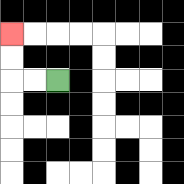{'start': '[2, 3]', 'end': '[0, 1]', 'path_directions': 'L,L,U,U', 'path_coordinates': '[[2, 3], [1, 3], [0, 3], [0, 2], [0, 1]]'}